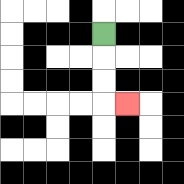{'start': '[4, 1]', 'end': '[5, 4]', 'path_directions': 'D,D,D,R', 'path_coordinates': '[[4, 1], [4, 2], [4, 3], [4, 4], [5, 4]]'}